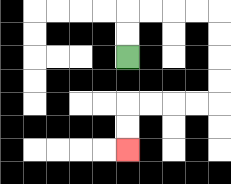{'start': '[5, 2]', 'end': '[5, 6]', 'path_directions': 'U,U,R,R,R,R,D,D,D,D,L,L,L,L,D,D', 'path_coordinates': '[[5, 2], [5, 1], [5, 0], [6, 0], [7, 0], [8, 0], [9, 0], [9, 1], [9, 2], [9, 3], [9, 4], [8, 4], [7, 4], [6, 4], [5, 4], [5, 5], [5, 6]]'}